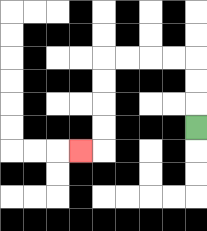{'start': '[8, 5]', 'end': '[3, 6]', 'path_directions': 'U,U,U,L,L,L,L,D,D,D,D,L', 'path_coordinates': '[[8, 5], [8, 4], [8, 3], [8, 2], [7, 2], [6, 2], [5, 2], [4, 2], [4, 3], [4, 4], [4, 5], [4, 6], [3, 6]]'}